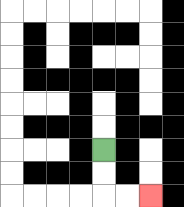{'start': '[4, 6]', 'end': '[6, 8]', 'path_directions': 'D,D,R,R', 'path_coordinates': '[[4, 6], [4, 7], [4, 8], [5, 8], [6, 8]]'}